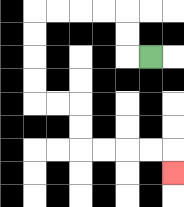{'start': '[6, 2]', 'end': '[7, 7]', 'path_directions': 'L,U,U,L,L,L,L,D,D,D,D,R,R,D,D,R,R,R,R,D', 'path_coordinates': '[[6, 2], [5, 2], [5, 1], [5, 0], [4, 0], [3, 0], [2, 0], [1, 0], [1, 1], [1, 2], [1, 3], [1, 4], [2, 4], [3, 4], [3, 5], [3, 6], [4, 6], [5, 6], [6, 6], [7, 6], [7, 7]]'}